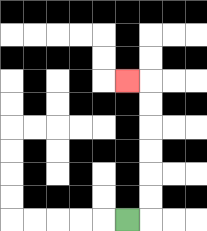{'start': '[5, 9]', 'end': '[5, 3]', 'path_directions': 'R,U,U,U,U,U,U,L', 'path_coordinates': '[[5, 9], [6, 9], [6, 8], [6, 7], [6, 6], [6, 5], [6, 4], [6, 3], [5, 3]]'}